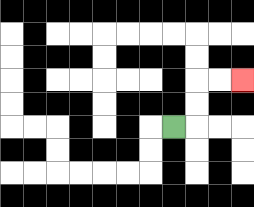{'start': '[7, 5]', 'end': '[10, 3]', 'path_directions': 'R,U,U,R,R', 'path_coordinates': '[[7, 5], [8, 5], [8, 4], [8, 3], [9, 3], [10, 3]]'}